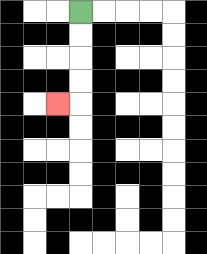{'start': '[3, 0]', 'end': '[2, 4]', 'path_directions': 'D,D,D,D,L', 'path_coordinates': '[[3, 0], [3, 1], [3, 2], [3, 3], [3, 4], [2, 4]]'}